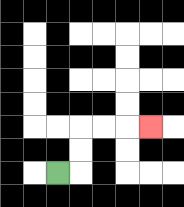{'start': '[2, 7]', 'end': '[6, 5]', 'path_directions': 'R,U,U,R,R,R', 'path_coordinates': '[[2, 7], [3, 7], [3, 6], [3, 5], [4, 5], [5, 5], [6, 5]]'}